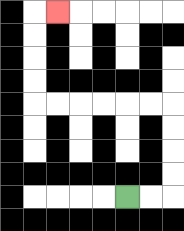{'start': '[5, 8]', 'end': '[2, 0]', 'path_directions': 'R,R,U,U,U,U,L,L,L,L,L,L,U,U,U,U,R', 'path_coordinates': '[[5, 8], [6, 8], [7, 8], [7, 7], [7, 6], [7, 5], [7, 4], [6, 4], [5, 4], [4, 4], [3, 4], [2, 4], [1, 4], [1, 3], [1, 2], [1, 1], [1, 0], [2, 0]]'}